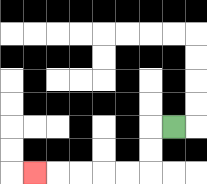{'start': '[7, 5]', 'end': '[1, 7]', 'path_directions': 'L,D,D,L,L,L,L,L', 'path_coordinates': '[[7, 5], [6, 5], [6, 6], [6, 7], [5, 7], [4, 7], [3, 7], [2, 7], [1, 7]]'}